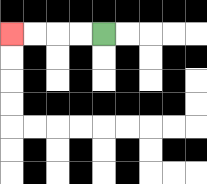{'start': '[4, 1]', 'end': '[0, 1]', 'path_directions': 'L,L,L,L', 'path_coordinates': '[[4, 1], [3, 1], [2, 1], [1, 1], [0, 1]]'}